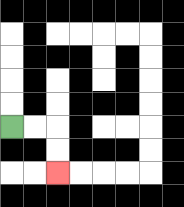{'start': '[0, 5]', 'end': '[2, 7]', 'path_directions': 'R,R,D,D', 'path_coordinates': '[[0, 5], [1, 5], [2, 5], [2, 6], [2, 7]]'}